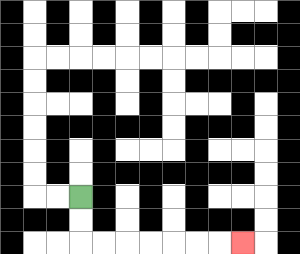{'start': '[3, 8]', 'end': '[10, 10]', 'path_directions': 'D,D,R,R,R,R,R,R,R', 'path_coordinates': '[[3, 8], [3, 9], [3, 10], [4, 10], [5, 10], [6, 10], [7, 10], [8, 10], [9, 10], [10, 10]]'}